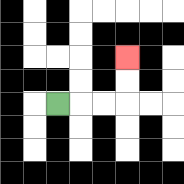{'start': '[2, 4]', 'end': '[5, 2]', 'path_directions': 'R,R,R,U,U', 'path_coordinates': '[[2, 4], [3, 4], [4, 4], [5, 4], [5, 3], [5, 2]]'}